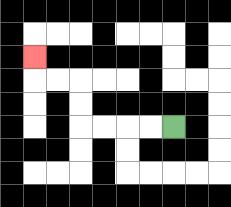{'start': '[7, 5]', 'end': '[1, 2]', 'path_directions': 'L,L,L,L,U,U,L,L,U', 'path_coordinates': '[[7, 5], [6, 5], [5, 5], [4, 5], [3, 5], [3, 4], [3, 3], [2, 3], [1, 3], [1, 2]]'}